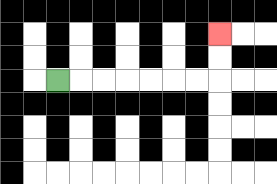{'start': '[2, 3]', 'end': '[9, 1]', 'path_directions': 'R,R,R,R,R,R,R,U,U', 'path_coordinates': '[[2, 3], [3, 3], [4, 3], [5, 3], [6, 3], [7, 3], [8, 3], [9, 3], [9, 2], [9, 1]]'}